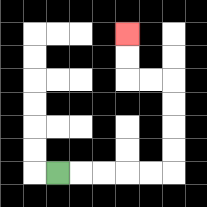{'start': '[2, 7]', 'end': '[5, 1]', 'path_directions': 'R,R,R,R,R,U,U,U,U,L,L,U,U', 'path_coordinates': '[[2, 7], [3, 7], [4, 7], [5, 7], [6, 7], [7, 7], [7, 6], [7, 5], [7, 4], [7, 3], [6, 3], [5, 3], [5, 2], [5, 1]]'}